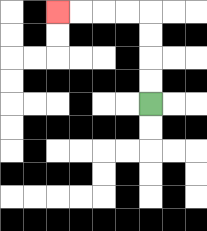{'start': '[6, 4]', 'end': '[2, 0]', 'path_directions': 'U,U,U,U,L,L,L,L', 'path_coordinates': '[[6, 4], [6, 3], [6, 2], [6, 1], [6, 0], [5, 0], [4, 0], [3, 0], [2, 0]]'}